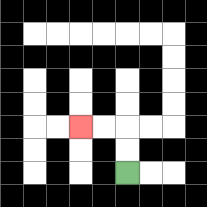{'start': '[5, 7]', 'end': '[3, 5]', 'path_directions': 'U,U,L,L', 'path_coordinates': '[[5, 7], [5, 6], [5, 5], [4, 5], [3, 5]]'}